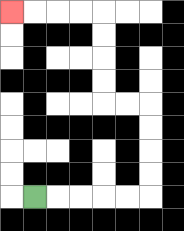{'start': '[1, 8]', 'end': '[0, 0]', 'path_directions': 'R,R,R,R,R,U,U,U,U,L,L,U,U,U,U,L,L,L,L', 'path_coordinates': '[[1, 8], [2, 8], [3, 8], [4, 8], [5, 8], [6, 8], [6, 7], [6, 6], [6, 5], [6, 4], [5, 4], [4, 4], [4, 3], [4, 2], [4, 1], [4, 0], [3, 0], [2, 0], [1, 0], [0, 0]]'}